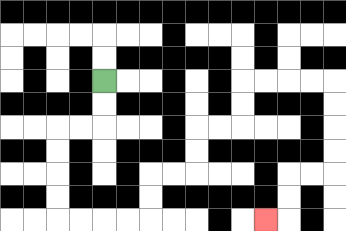{'start': '[4, 3]', 'end': '[11, 9]', 'path_directions': 'D,D,L,L,D,D,D,D,R,R,R,R,U,U,R,R,U,U,R,R,U,U,R,R,R,R,D,D,D,D,L,L,D,D,L', 'path_coordinates': '[[4, 3], [4, 4], [4, 5], [3, 5], [2, 5], [2, 6], [2, 7], [2, 8], [2, 9], [3, 9], [4, 9], [5, 9], [6, 9], [6, 8], [6, 7], [7, 7], [8, 7], [8, 6], [8, 5], [9, 5], [10, 5], [10, 4], [10, 3], [11, 3], [12, 3], [13, 3], [14, 3], [14, 4], [14, 5], [14, 6], [14, 7], [13, 7], [12, 7], [12, 8], [12, 9], [11, 9]]'}